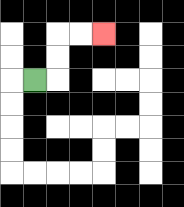{'start': '[1, 3]', 'end': '[4, 1]', 'path_directions': 'R,U,U,R,R', 'path_coordinates': '[[1, 3], [2, 3], [2, 2], [2, 1], [3, 1], [4, 1]]'}